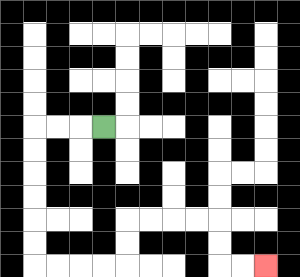{'start': '[4, 5]', 'end': '[11, 11]', 'path_directions': 'L,L,L,D,D,D,D,D,D,R,R,R,R,U,U,R,R,R,R,D,D,R,R', 'path_coordinates': '[[4, 5], [3, 5], [2, 5], [1, 5], [1, 6], [1, 7], [1, 8], [1, 9], [1, 10], [1, 11], [2, 11], [3, 11], [4, 11], [5, 11], [5, 10], [5, 9], [6, 9], [7, 9], [8, 9], [9, 9], [9, 10], [9, 11], [10, 11], [11, 11]]'}